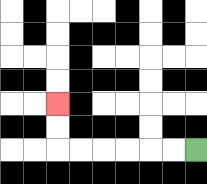{'start': '[8, 6]', 'end': '[2, 4]', 'path_directions': 'L,L,L,L,L,L,U,U', 'path_coordinates': '[[8, 6], [7, 6], [6, 6], [5, 6], [4, 6], [3, 6], [2, 6], [2, 5], [2, 4]]'}